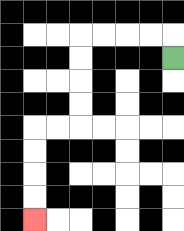{'start': '[7, 2]', 'end': '[1, 9]', 'path_directions': 'U,L,L,L,L,D,D,D,D,L,L,D,D,D,D', 'path_coordinates': '[[7, 2], [7, 1], [6, 1], [5, 1], [4, 1], [3, 1], [3, 2], [3, 3], [3, 4], [3, 5], [2, 5], [1, 5], [1, 6], [1, 7], [1, 8], [1, 9]]'}